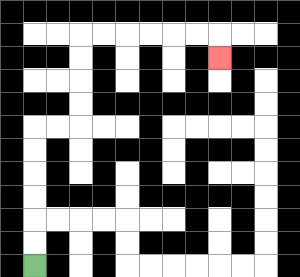{'start': '[1, 11]', 'end': '[9, 2]', 'path_directions': 'U,U,U,U,U,U,R,R,U,U,U,U,R,R,R,R,R,R,D', 'path_coordinates': '[[1, 11], [1, 10], [1, 9], [1, 8], [1, 7], [1, 6], [1, 5], [2, 5], [3, 5], [3, 4], [3, 3], [3, 2], [3, 1], [4, 1], [5, 1], [6, 1], [7, 1], [8, 1], [9, 1], [9, 2]]'}